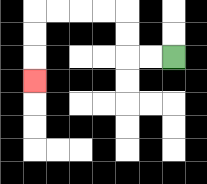{'start': '[7, 2]', 'end': '[1, 3]', 'path_directions': 'L,L,U,U,L,L,L,L,D,D,D', 'path_coordinates': '[[7, 2], [6, 2], [5, 2], [5, 1], [5, 0], [4, 0], [3, 0], [2, 0], [1, 0], [1, 1], [1, 2], [1, 3]]'}